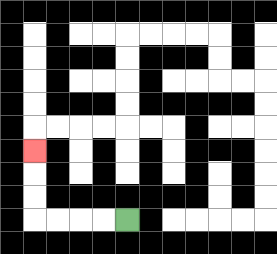{'start': '[5, 9]', 'end': '[1, 6]', 'path_directions': 'L,L,L,L,U,U,U', 'path_coordinates': '[[5, 9], [4, 9], [3, 9], [2, 9], [1, 9], [1, 8], [1, 7], [1, 6]]'}